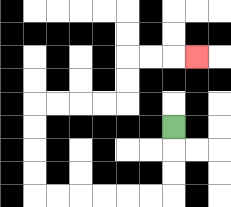{'start': '[7, 5]', 'end': '[8, 2]', 'path_directions': 'D,D,D,L,L,L,L,L,L,U,U,U,U,R,R,R,R,U,U,R,R,R', 'path_coordinates': '[[7, 5], [7, 6], [7, 7], [7, 8], [6, 8], [5, 8], [4, 8], [3, 8], [2, 8], [1, 8], [1, 7], [1, 6], [1, 5], [1, 4], [2, 4], [3, 4], [4, 4], [5, 4], [5, 3], [5, 2], [6, 2], [7, 2], [8, 2]]'}